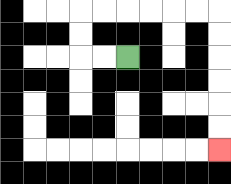{'start': '[5, 2]', 'end': '[9, 6]', 'path_directions': 'L,L,U,U,R,R,R,R,R,R,D,D,D,D,D,D', 'path_coordinates': '[[5, 2], [4, 2], [3, 2], [3, 1], [3, 0], [4, 0], [5, 0], [6, 0], [7, 0], [8, 0], [9, 0], [9, 1], [9, 2], [9, 3], [9, 4], [9, 5], [9, 6]]'}